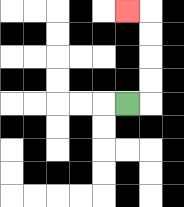{'start': '[5, 4]', 'end': '[5, 0]', 'path_directions': 'R,U,U,U,U,L', 'path_coordinates': '[[5, 4], [6, 4], [6, 3], [6, 2], [6, 1], [6, 0], [5, 0]]'}